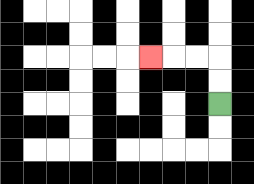{'start': '[9, 4]', 'end': '[6, 2]', 'path_directions': 'U,U,L,L,L', 'path_coordinates': '[[9, 4], [9, 3], [9, 2], [8, 2], [7, 2], [6, 2]]'}